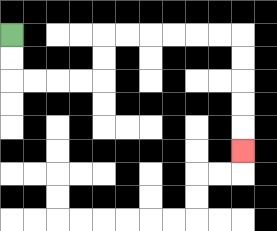{'start': '[0, 1]', 'end': '[10, 6]', 'path_directions': 'D,D,R,R,R,R,U,U,R,R,R,R,R,R,D,D,D,D,D', 'path_coordinates': '[[0, 1], [0, 2], [0, 3], [1, 3], [2, 3], [3, 3], [4, 3], [4, 2], [4, 1], [5, 1], [6, 1], [7, 1], [8, 1], [9, 1], [10, 1], [10, 2], [10, 3], [10, 4], [10, 5], [10, 6]]'}